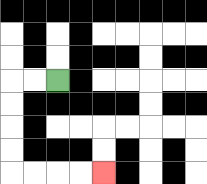{'start': '[2, 3]', 'end': '[4, 7]', 'path_directions': 'L,L,D,D,D,D,R,R,R,R', 'path_coordinates': '[[2, 3], [1, 3], [0, 3], [0, 4], [0, 5], [0, 6], [0, 7], [1, 7], [2, 7], [3, 7], [4, 7]]'}